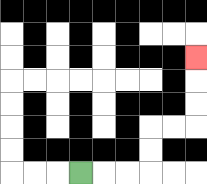{'start': '[3, 7]', 'end': '[8, 2]', 'path_directions': 'R,R,R,U,U,R,R,U,U,U', 'path_coordinates': '[[3, 7], [4, 7], [5, 7], [6, 7], [6, 6], [6, 5], [7, 5], [8, 5], [8, 4], [8, 3], [8, 2]]'}